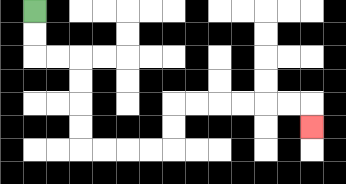{'start': '[1, 0]', 'end': '[13, 5]', 'path_directions': 'D,D,R,R,D,D,D,D,R,R,R,R,U,U,R,R,R,R,R,R,D', 'path_coordinates': '[[1, 0], [1, 1], [1, 2], [2, 2], [3, 2], [3, 3], [3, 4], [3, 5], [3, 6], [4, 6], [5, 6], [6, 6], [7, 6], [7, 5], [7, 4], [8, 4], [9, 4], [10, 4], [11, 4], [12, 4], [13, 4], [13, 5]]'}